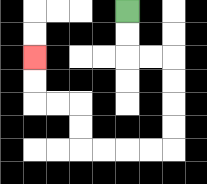{'start': '[5, 0]', 'end': '[1, 2]', 'path_directions': 'D,D,R,R,D,D,D,D,L,L,L,L,U,U,L,L,U,U', 'path_coordinates': '[[5, 0], [5, 1], [5, 2], [6, 2], [7, 2], [7, 3], [7, 4], [7, 5], [7, 6], [6, 6], [5, 6], [4, 6], [3, 6], [3, 5], [3, 4], [2, 4], [1, 4], [1, 3], [1, 2]]'}